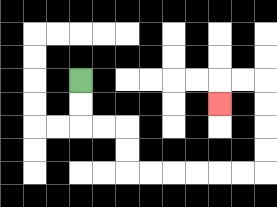{'start': '[3, 3]', 'end': '[9, 4]', 'path_directions': 'D,D,R,R,D,D,R,R,R,R,R,R,U,U,U,U,L,L,D', 'path_coordinates': '[[3, 3], [3, 4], [3, 5], [4, 5], [5, 5], [5, 6], [5, 7], [6, 7], [7, 7], [8, 7], [9, 7], [10, 7], [11, 7], [11, 6], [11, 5], [11, 4], [11, 3], [10, 3], [9, 3], [9, 4]]'}